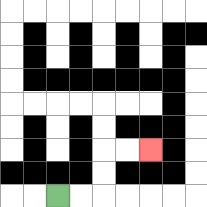{'start': '[2, 8]', 'end': '[6, 6]', 'path_directions': 'R,R,U,U,R,R', 'path_coordinates': '[[2, 8], [3, 8], [4, 8], [4, 7], [4, 6], [5, 6], [6, 6]]'}